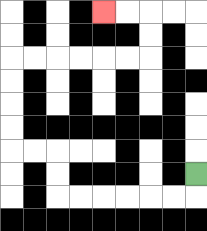{'start': '[8, 7]', 'end': '[4, 0]', 'path_directions': 'D,L,L,L,L,L,L,U,U,L,L,U,U,U,U,R,R,R,R,R,R,U,U,L,L', 'path_coordinates': '[[8, 7], [8, 8], [7, 8], [6, 8], [5, 8], [4, 8], [3, 8], [2, 8], [2, 7], [2, 6], [1, 6], [0, 6], [0, 5], [0, 4], [0, 3], [0, 2], [1, 2], [2, 2], [3, 2], [4, 2], [5, 2], [6, 2], [6, 1], [6, 0], [5, 0], [4, 0]]'}